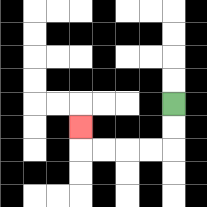{'start': '[7, 4]', 'end': '[3, 5]', 'path_directions': 'D,D,L,L,L,L,U', 'path_coordinates': '[[7, 4], [7, 5], [7, 6], [6, 6], [5, 6], [4, 6], [3, 6], [3, 5]]'}